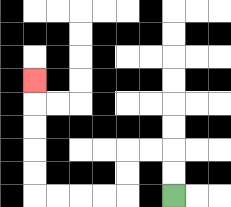{'start': '[7, 8]', 'end': '[1, 3]', 'path_directions': 'U,U,L,L,D,D,L,L,L,L,U,U,U,U,U', 'path_coordinates': '[[7, 8], [7, 7], [7, 6], [6, 6], [5, 6], [5, 7], [5, 8], [4, 8], [3, 8], [2, 8], [1, 8], [1, 7], [1, 6], [1, 5], [1, 4], [1, 3]]'}